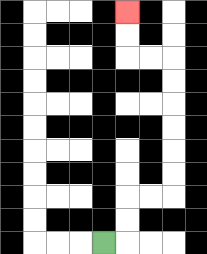{'start': '[4, 10]', 'end': '[5, 0]', 'path_directions': 'R,U,U,R,R,U,U,U,U,U,U,L,L,U,U', 'path_coordinates': '[[4, 10], [5, 10], [5, 9], [5, 8], [6, 8], [7, 8], [7, 7], [7, 6], [7, 5], [7, 4], [7, 3], [7, 2], [6, 2], [5, 2], [5, 1], [5, 0]]'}